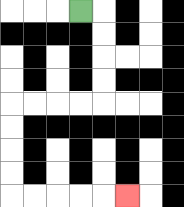{'start': '[3, 0]', 'end': '[5, 8]', 'path_directions': 'R,D,D,D,D,L,L,L,L,D,D,D,D,R,R,R,R,R', 'path_coordinates': '[[3, 0], [4, 0], [4, 1], [4, 2], [4, 3], [4, 4], [3, 4], [2, 4], [1, 4], [0, 4], [0, 5], [0, 6], [0, 7], [0, 8], [1, 8], [2, 8], [3, 8], [4, 8], [5, 8]]'}